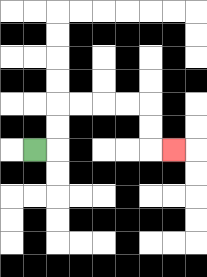{'start': '[1, 6]', 'end': '[7, 6]', 'path_directions': 'R,U,U,R,R,R,R,D,D,R', 'path_coordinates': '[[1, 6], [2, 6], [2, 5], [2, 4], [3, 4], [4, 4], [5, 4], [6, 4], [6, 5], [6, 6], [7, 6]]'}